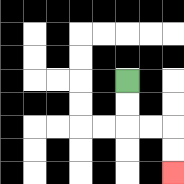{'start': '[5, 3]', 'end': '[7, 7]', 'path_directions': 'D,D,R,R,D,D', 'path_coordinates': '[[5, 3], [5, 4], [5, 5], [6, 5], [7, 5], [7, 6], [7, 7]]'}